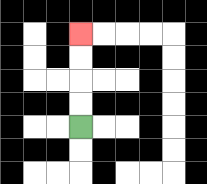{'start': '[3, 5]', 'end': '[3, 1]', 'path_directions': 'U,U,U,U', 'path_coordinates': '[[3, 5], [3, 4], [3, 3], [3, 2], [3, 1]]'}